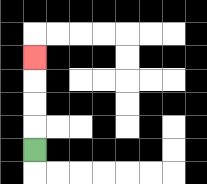{'start': '[1, 6]', 'end': '[1, 2]', 'path_directions': 'U,U,U,U', 'path_coordinates': '[[1, 6], [1, 5], [1, 4], [1, 3], [1, 2]]'}